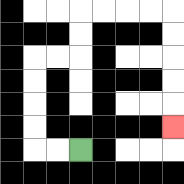{'start': '[3, 6]', 'end': '[7, 5]', 'path_directions': 'L,L,U,U,U,U,R,R,U,U,R,R,R,R,D,D,D,D,D', 'path_coordinates': '[[3, 6], [2, 6], [1, 6], [1, 5], [1, 4], [1, 3], [1, 2], [2, 2], [3, 2], [3, 1], [3, 0], [4, 0], [5, 0], [6, 0], [7, 0], [7, 1], [7, 2], [7, 3], [7, 4], [7, 5]]'}